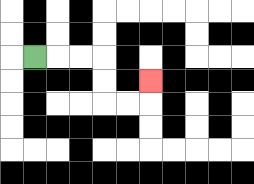{'start': '[1, 2]', 'end': '[6, 3]', 'path_directions': 'R,R,R,D,D,R,R,U', 'path_coordinates': '[[1, 2], [2, 2], [3, 2], [4, 2], [4, 3], [4, 4], [5, 4], [6, 4], [6, 3]]'}